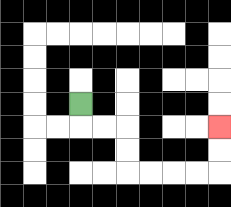{'start': '[3, 4]', 'end': '[9, 5]', 'path_directions': 'D,R,R,D,D,R,R,R,R,U,U', 'path_coordinates': '[[3, 4], [3, 5], [4, 5], [5, 5], [5, 6], [5, 7], [6, 7], [7, 7], [8, 7], [9, 7], [9, 6], [9, 5]]'}